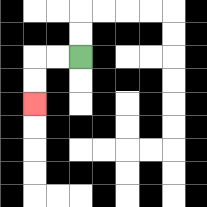{'start': '[3, 2]', 'end': '[1, 4]', 'path_directions': 'L,L,D,D', 'path_coordinates': '[[3, 2], [2, 2], [1, 2], [1, 3], [1, 4]]'}